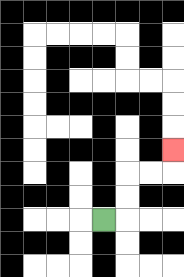{'start': '[4, 9]', 'end': '[7, 6]', 'path_directions': 'R,U,U,R,R,U', 'path_coordinates': '[[4, 9], [5, 9], [5, 8], [5, 7], [6, 7], [7, 7], [7, 6]]'}